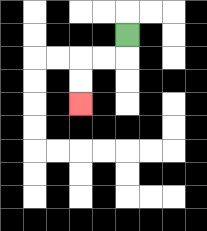{'start': '[5, 1]', 'end': '[3, 4]', 'path_directions': 'D,L,L,D,D', 'path_coordinates': '[[5, 1], [5, 2], [4, 2], [3, 2], [3, 3], [3, 4]]'}